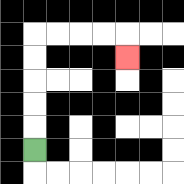{'start': '[1, 6]', 'end': '[5, 2]', 'path_directions': 'U,U,U,U,U,R,R,R,R,D', 'path_coordinates': '[[1, 6], [1, 5], [1, 4], [1, 3], [1, 2], [1, 1], [2, 1], [3, 1], [4, 1], [5, 1], [5, 2]]'}